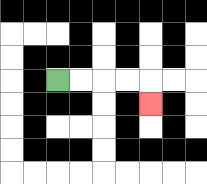{'start': '[2, 3]', 'end': '[6, 4]', 'path_directions': 'R,R,R,R,D', 'path_coordinates': '[[2, 3], [3, 3], [4, 3], [5, 3], [6, 3], [6, 4]]'}